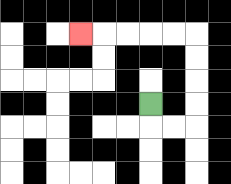{'start': '[6, 4]', 'end': '[3, 1]', 'path_directions': 'D,R,R,U,U,U,U,L,L,L,L,L', 'path_coordinates': '[[6, 4], [6, 5], [7, 5], [8, 5], [8, 4], [8, 3], [8, 2], [8, 1], [7, 1], [6, 1], [5, 1], [4, 1], [3, 1]]'}